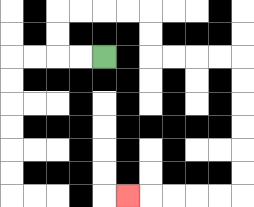{'start': '[4, 2]', 'end': '[5, 8]', 'path_directions': 'L,L,U,U,R,R,R,R,D,D,R,R,R,R,D,D,D,D,D,D,L,L,L,L,L', 'path_coordinates': '[[4, 2], [3, 2], [2, 2], [2, 1], [2, 0], [3, 0], [4, 0], [5, 0], [6, 0], [6, 1], [6, 2], [7, 2], [8, 2], [9, 2], [10, 2], [10, 3], [10, 4], [10, 5], [10, 6], [10, 7], [10, 8], [9, 8], [8, 8], [7, 8], [6, 8], [5, 8]]'}